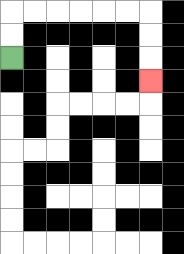{'start': '[0, 2]', 'end': '[6, 3]', 'path_directions': 'U,U,R,R,R,R,R,R,D,D,D', 'path_coordinates': '[[0, 2], [0, 1], [0, 0], [1, 0], [2, 0], [3, 0], [4, 0], [5, 0], [6, 0], [6, 1], [6, 2], [6, 3]]'}